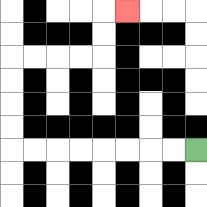{'start': '[8, 6]', 'end': '[5, 0]', 'path_directions': 'L,L,L,L,L,L,L,L,U,U,U,U,R,R,R,R,U,U,R', 'path_coordinates': '[[8, 6], [7, 6], [6, 6], [5, 6], [4, 6], [3, 6], [2, 6], [1, 6], [0, 6], [0, 5], [0, 4], [0, 3], [0, 2], [1, 2], [2, 2], [3, 2], [4, 2], [4, 1], [4, 0], [5, 0]]'}